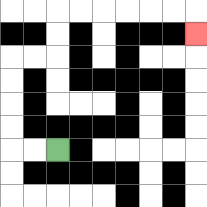{'start': '[2, 6]', 'end': '[8, 1]', 'path_directions': 'L,L,U,U,U,U,R,R,U,U,R,R,R,R,R,R,D', 'path_coordinates': '[[2, 6], [1, 6], [0, 6], [0, 5], [0, 4], [0, 3], [0, 2], [1, 2], [2, 2], [2, 1], [2, 0], [3, 0], [4, 0], [5, 0], [6, 0], [7, 0], [8, 0], [8, 1]]'}